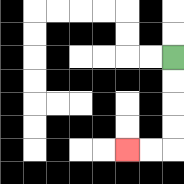{'start': '[7, 2]', 'end': '[5, 6]', 'path_directions': 'D,D,D,D,L,L', 'path_coordinates': '[[7, 2], [7, 3], [7, 4], [7, 5], [7, 6], [6, 6], [5, 6]]'}